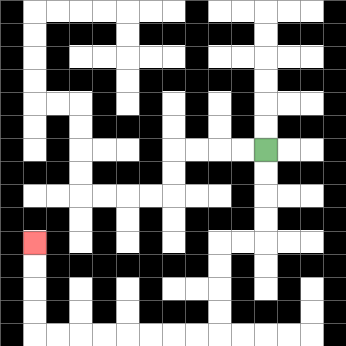{'start': '[11, 6]', 'end': '[1, 10]', 'path_directions': 'D,D,D,D,L,L,D,D,D,D,L,L,L,L,L,L,L,L,U,U,U,U', 'path_coordinates': '[[11, 6], [11, 7], [11, 8], [11, 9], [11, 10], [10, 10], [9, 10], [9, 11], [9, 12], [9, 13], [9, 14], [8, 14], [7, 14], [6, 14], [5, 14], [4, 14], [3, 14], [2, 14], [1, 14], [1, 13], [1, 12], [1, 11], [1, 10]]'}